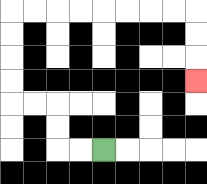{'start': '[4, 6]', 'end': '[8, 3]', 'path_directions': 'L,L,U,U,L,L,U,U,U,U,R,R,R,R,R,R,R,R,D,D,D', 'path_coordinates': '[[4, 6], [3, 6], [2, 6], [2, 5], [2, 4], [1, 4], [0, 4], [0, 3], [0, 2], [0, 1], [0, 0], [1, 0], [2, 0], [3, 0], [4, 0], [5, 0], [6, 0], [7, 0], [8, 0], [8, 1], [8, 2], [8, 3]]'}